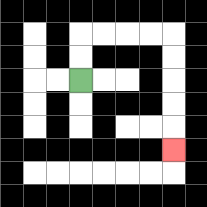{'start': '[3, 3]', 'end': '[7, 6]', 'path_directions': 'U,U,R,R,R,R,D,D,D,D,D', 'path_coordinates': '[[3, 3], [3, 2], [3, 1], [4, 1], [5, 1], [6, 1], [7, 1], [7, 2], [7, 3], [7, 4], [7, 5], [7, 6]]'}